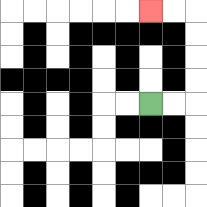{'start': '[6, 4]', 'end': '[6, 0]', 'path_directions': 'R,R,U,U,U,U,L,L', 'path_coordinates': '[[6, 4], [7, 4], [8, 4], [8, 3], [8, 2], [8, 1], [8, 0], [7, 0], [6, 0]]'}